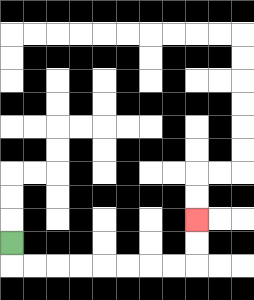{'start': '[0, 10]', 'end': '[8, 9]', 'path_directions': 'D,R,R,R,R,R,R,R,R,U,U', 'path_coordinates': '[[0, 10], [0, 11], [1, 11], [2, 11], [3, 11], [4, 11], [5, 11], [6, 11], [7, 11], [8, 11], [8, 10], [8, 9]]'}